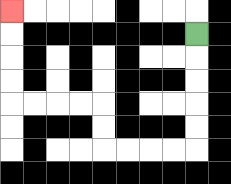{'start': '[8, 1]', 'end': '[0, 0]', 'path_directions': 'D,D,D,D,D,L,L,L,L,U,U,L,L,L,L,U,U,U,U', 'path_coordinates': '[[8, 1], [8, 2], [8, 3], [8, 4], [8, 5], [8, 6], [7, 6], [6, 6], [5, 6], [4, 6], [4, 5], [4, 4], [3, 4], [2, 4], [1, 4], [0, 4], [0, 3], [0, 2], [0, 1], [0, 0]]'}